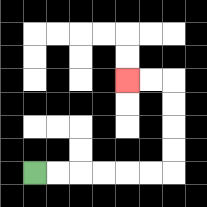{'start': '[1, 7]', 'end': '[5, 3]', 'path_directions': 'R,R,R,R,R,R,U,U,U,U,L,L', 'path_coordinates': '[[1, 7], [2, 7], [3, 7], [4, 7], [5, 7], [6, 7], [7, 7], [7, 6], [7, 5], [7, 4], [7, 3], [6, 3], [5, 3]]'}